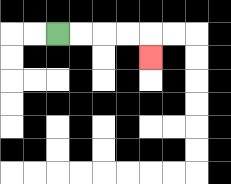{'start': '[2, 1]', 'end': '[6, 2]', 'path_directions': 'R,R,R,R,D', 'path_coordinates': '[[2, 1], [3, 1], [4, 1], [5, 1], [6, 1], [6, 2]]'}